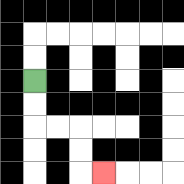{'start': '[1, 3]', 'end': '[4, 7]', 'path_directions': 'D,D,R,R,D,D,R', 'path_coordinates': '[[1, 3], [1, 4], [1, 5], [2, 5], [3, 5], [3, 6], [3, 7], [4, 7]]'}